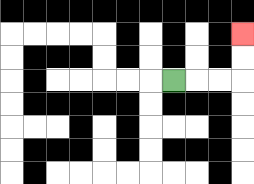{'start': '[7, 3]', 'end': '[10, 1]', 'path_directions': 'R,R,R,U,U', 'path_coordinates': '[[7, 3], [8, 3], [9, 3], [10, 3], [10, 2], [10, 1]]'}